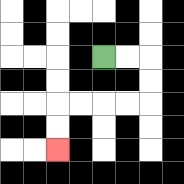{'start': '[4, 2]', 'end': '[2, 6]', 'path_directions': 'R,R,D,D,L,L,L,L,D,D', 'path_coordinates': '[[4, 2], [5, 2], [6, 2], [6, 3], [6, 4], [5, 4], [4, 4], [3, 4], [2, 4], [2, 5], [2, 6]]'}